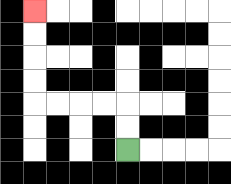{'start': '[5, 6]', 'end': '[1, 0]', 'path_directions': 'U,U,L,L,L,L,U,U,U,U', 'path_coordinates': '[[5, 6], [5, 5], [5, 4], [4, 4], [3, 4], [2, 4], [1, 4], [1, 3], [1, 2], [1, 1], [1, 0]]'}